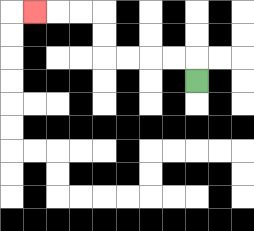{'start': '[8, 3]', 'end': '[1, 0]', 'path_directions': 'U,L,L,L,L,U,U,L,L,L', 'path_coordinates': '[[8, 3], [8, 2], [7, 2], [6, 2], [5, 2], [4, 2], [4, 1], [4, 0], [3, 0], [2, 0], [1, 0]]'}